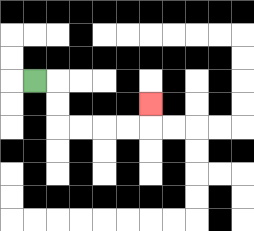{'start': '[1, 3]', 'end': '[6, 4]', 'path_directions': 'R,D,D,R,R,R,R,U', 'path_coordinates': '[[1, 3], [2, 3], [2, 4], [2, 5], [3, 5], [4, 5], [5, 5], [6, 5], [6, 4]]'}